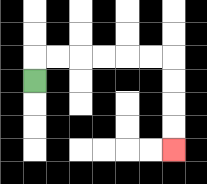{'start': '[1, 3]', 'end': '[7, 6]', 'path_directions': 'U,R,R,R,R,R,R,D,D,D,D', 'path_coordinates': '[[1, 3], [1, 2], [2, 2], [3, 2], [4, 2], [5, 2], [6, 2], [7, 2], [7, 3], [7, 4], [7, 5], [7, 6]]'}